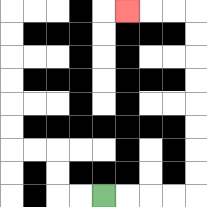{'start': '[4, 8]', 'end': '[5, 0]', 'path_directions': 'R,R,R,R,U,U,U,U,U,U,U,U,L,L,L', 'path_coordinates': '[[4, 8], [5, 8], [6, 8], [7, 8], [8, 8], [8, 7], [8, 6], [8, 5], [8, 4], [8, 3], [8, 2], [8, 1], [8, 0], [7, 0], [6, 0], [5, 0]]'}